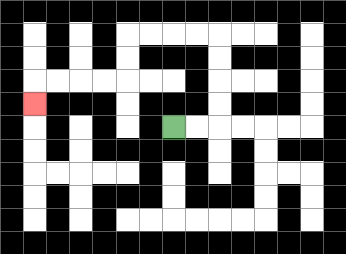{'start': '[7, 5]', 'end': '[1, 4]', 'path_directions': 'R,R,U,U,U,U,L,L,L,L,D,D,L,L,L,L,D', 'path_coordinates': '[[7, 5], [8, 5], [9, 5], [9, 4], [9, 3], [9, 2], [9, 1], [8, 1], [7, 1], [6, 1], [5, 1], [5, 2], [5, 3], [4, 3], [3, 3], [2, 3], [1, 3], [1, 4]]'}